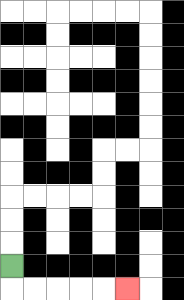{'start': '[0, 11]', 'end': '[5, 12]', 'path_directions': 'D,R,R,R,R,R', 'path_coordinates': '[[0, 11], [0, 12], [1, 12], [2, 12], [3, 12], [4, 12], [5, 12]]'}